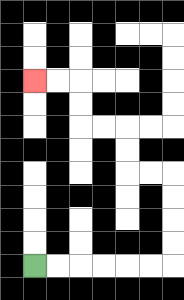{'start': '[1, 11]', 'end': '[1, 3]', 'path_directions': 'R,R,R,R,R,R,U,U,U,U,L,L,U,U,L,L,U,U,L,L', 'path_coordinates': '[[1, 11], [2, 11], [3, 11], [4, 11], [5, 11], [6, 11], [7, 11], [7, 10], [7, 9], [7, 8], [7, 7], [6, 7], [5, 7], [5, 6], [5, 5], [4, 5], [3, 5], [3, 4], [3, 3], [2, 3], [1, 3]]'}